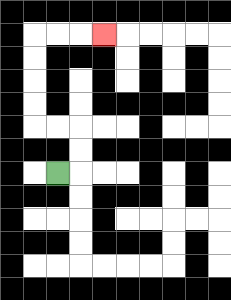{'start': '[2, 7]', 'end': '[4, 1]', 'path_directions': 'R,U,U,L,L,U,U,U,U,R,R,R', 'path_coordinates': '[[2, 7], [3, 7], [3, 6], [3, 5], [2, 5], [1, 5], [1, 4], [1, 3], [1, 2], [1, 1], [2, 1], [3, 1], [4, 1]]'}